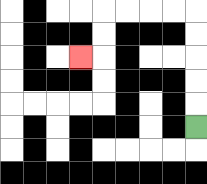{'start': '[8, 5]', 'end': '[3, 2]', 'path_directions': 'U,U,U,U,U,L,L,L,L,D,D,L', 'path_coordinates': '[[8, 5], [8, 4], [8, 3], [8, 2], [8, 1], [8, 0], [7, 0], [6, 0], [5, 0], [4, 0], [4, 1], [4, 2], [3, 2]]'}